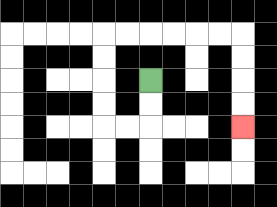{'start': '[6, 3]', 'end': '[10, 5]', 'path_directions': 'D,D,L,L,U,U,U,U,R,R,R,R,R,R,D,D,D,D', 'path_coordinates': '[[6, 3], [6, 4], [6, 5], [5, 5], [4, 5], [4, 4], [4, 3], [4, 2], [4, 1], [5, 1], [6, 1], [7, 1], [8, 1], [9, 1], [10, 1], [10, 2], [10, 3], [10, 4], [10, 5]]'}